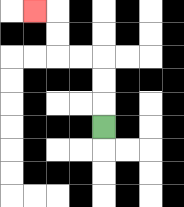{'start': '[4, 5]', 'end': '[1, 0]', 'path_directions': 'U,U,U,L,L,U,U,L', 'path_coordinates': '[[4, 5], [4, 4], [4, 3], [4, 2], [3, 2], [2, 2], [2, 1], [2, 0], [1, 0]]'}